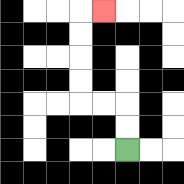{'start': '[5, 6]', 'end': '[4, 0]', 'path_directions': 'U,U,L,L,U,U,U,U,R', 'path_coordinates': '[[5, 6], [5, 5], [5, 4], [4, 4], [3, 4], [3, 3], [3, 2], [3, 1], [3, 0], [4, 0]]'}